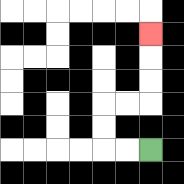{'start': '[6, 6]', 'end': '[6, 1]', 'path_directions': 'L,L,U,U,R,R,U,U,U', 'path_coordinates': '[[6, 6], [5, 6], [4, 6], [4, 5], [4, 4], [5, 4], [6, 4], [6, 3], [6, 2], [6, 1]]'}